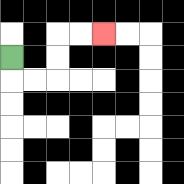{'start': '[0, 2]', 'end': '[4, 1]', 'path_directions': 'D,R,R,U,U,R,R', 'path_coordinates': '[[0, 2], [0, 3], [1, 3], [2, 3], [2, 2], [2, 1], [3, 1], [4, 1]]'}